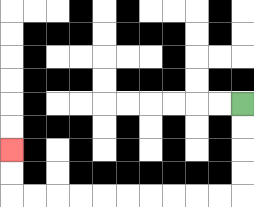{'start': '[10, 4]', 'end': '[0, 6]', 'path_directions': 'D,D,D,D,L,L,L,L,L,L,L,L,L,L,U,U', 'path_coordinates': '[[10, 4], [10, 5], [10, 6], [10, 7], [10, 8], [9, 8], [8, 8], [7, 8], [6, 8], [5, 8], [4, 8], [3, 8], [2, 8], [1, 8], [0, 8], [0, 7], [0, 6]]'}